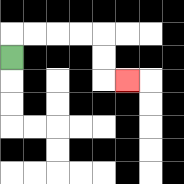{'start': '[0, 2]', 'end': '[5, 3]', 'path_directions': 'U,R,R,R,R,D,D,R', 'path_coordinates': '[[0, 2], [0, 1], [1, 1], [2, 1], [3, 1], [4, 1], [4, 2], [4, 3], [5, 3]]'}